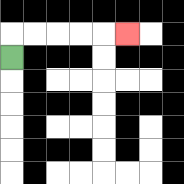{'start': '[0, 2]', 'end': '[5, 1]', 'path_directions': 'U,R,R,R,R,R', 'path_coordinates': '[[0, 2], [0, 1], [1, 1], [2, 1], [3, 1], [4, 1], [5, 1]]'}